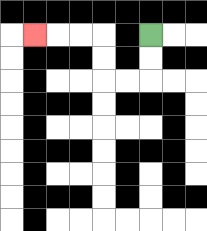{'start': '[6, 1]', 'end': '[1, 1]', 'path_directions': 'D,D,L,L,U,U,L,L,L', 'path_coordinates': '[[6, 1], [6, 2], [6, 3], [5, 3], [4, 3], [4, 2], [4, 1], [3, 1], [2, 1], [1, 1]]'}